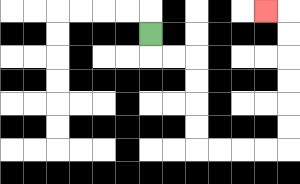{'start': '[6, 1]', 'end': '[11, 0]', 'path_directions': 'D,R,R,D,D,D,D,R,R,R,R,U,U,U,U,U,U,L', 'path_coordinates': '[[6, 1], [6, 2], [7, 2], [8, 2], [8, 3], [8, 4], [8, 5], [8, 6], [9, 6], [10, 6], [11, 6], [12, 6], [12, 5], [12, 4], [12, 3], [12, 2], [12, 1], [12, 0], [11, 0]]'}